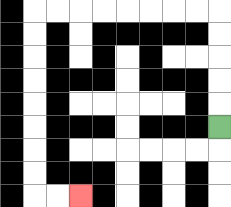{'start': '[9, 5]', 'end': '[3, 8]', 'path_directions': 'U,U,U,U,U,L,L,L,L,L,L,L,L,D,D,D,D,D,D,D,D,R,R', 'path_coordinates': '[[9, 5], [9, 4], [9, 3], [9, 2], [9, 1], [9, 0], [8, 0], [7, 0], [6, 0], [5, 0], [4, 0], [3, 0], [2, 0], [1, 0], [1, 1], [1, 2], [1, 3], [1, 4], [1, 5], [1, 6], [1, 7], [1, 8], [2, 8], [3, 8]]'}